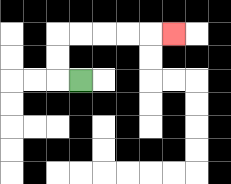{'start': '[3, 3]', 'end': '[7, 1]', 'path_directions': 'L,U,U,R,R,R,R,R', 'path_coordinates': '[[3, 3], [2, 3], [2, 2], [2, 1], [3, 1], [4, 1], [5, 1], [6, 1], [7, 1]]'}